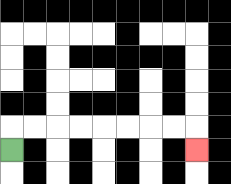{'start': '[0, 6]', 'end': '[8, 6]', 'path_directions': 'U,R,R,R,R,R,R,R,R,D', 'path_coordinates': '[[0, 6], [0, 5], [1, 5], [2, 5], [3, 5], [4, 5], [5, 5], [6, 5], [7, 5], [8, 5], [8, 6]]'}